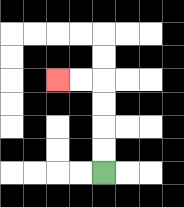{'start': '[4, 7]', 'end': '[2, 3]', 'path_directions': 'U,U,U,U,L,L', 'path_coordinates': '[[4, 7], [4, 6], [4, 5], [4, 4], [4, 3], [3, 3], [2, 3]]'}